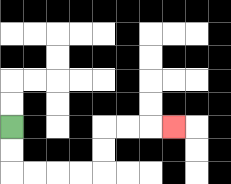{'start': '[0, 5]', 'end': '[7, 5]', 'path_directions': 'D,D,R,R,R,R,U,U,R,R,R', 'path_coordinates': '[[0, 5], [0, 6], [0, 7], [1, 7], [2, 7], [3, 7], [4, 7], [4, 6], [4, 5], [5, 5], [6, 5], [7, 5]]'}